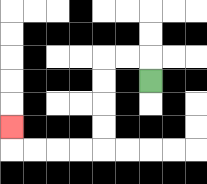{'start': '[6, 3]', 'end': '[0, 5]', 'path_directions': 'U,L,L,D,D,D,D,L,L,L,L,U', 'path_coordinates': '[[6, 3], [6, 2], [5, 2], [4, 2], [4, 3], [4, 4], [4, 5], [4, 6], [3, 6], [2, 6], [1, 6], [0, 6], [0, 5]]'}